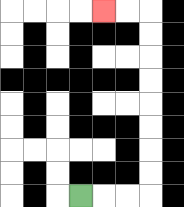{'start': '[3, 8]', 'end': '[4, 0]', 'path_directions': 'R,R,R,U,U,U,U,U,U,U,U,L,L', 'path_coordinates': '[[3, 8], [4, 8], [5, 8], [6, 8], [6, 7], [6, 6], [6, 5], [6, 4], [6, 3], [6, 2], [6, 1], [6, 0], [5, 0], [4, 0]]'}